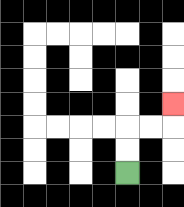{'start': '[5, 7]', 'end': '[7, 4]', 'path_directions': 'U,U,R,R,U', 'path_coordinates': '[[5, 7], [5, 6], [5, 5], [6, 5], [7, 5], [7, 4]]'}